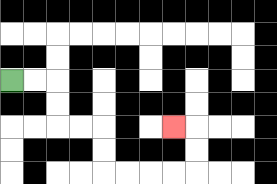{'start': '[0, 3]', 'end': '[7, 5]', 'path_directions': 'R,R,D,D,R,R,D,D,R,R,R,R,U,U,L', 'path_coordinates': '[[0, 3], [1, 3], [2, 3], [2, 4], [2, 5], [3, 5], [4, 5], [4, 6], [4, 7], [5, 7], [6, 7], [7, 7], [8, 7], [8, 6], [8, 5], [7, 5]]'}